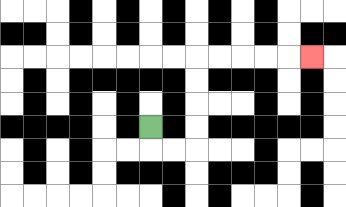{'start': '[6, 5]', 'end': '[13, 2]', 'path_directions': 'D,R,R,U,U,U,U,R,R,R,R,R', 'path_coordinates': '[[6, 5], [6, 6], [7, 6], [8, 6], [8, 5], [8, 4], [8, 3], [8, 2], [9, 2], [10, 2], [11, 2], [12, 2], [13, 2]]'}